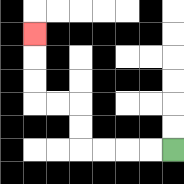{'start': '[7, 6]', 'end': '[1, 1]', 'path_directions': 'L,L,L,L,U,U,L,L,U,U,U', 'path_coordinates': '[[7, 6], [6, 6], [5, 6], [4, 6], [3, 6], [3, 5], [3, 4], [2, 4], [1, 4], [1, 3], [1, 2], [1, 1]]'}